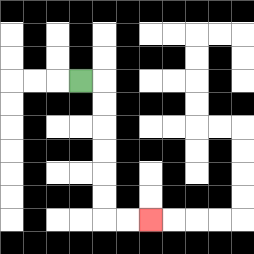{'start': '[3, 3]', 'end': '[6, 9]', 'path_directions': 'R,D,D,D,D,D,D,R,R', 'path_coordinates': '[[3, 3], [4, 3], [4, 4], [4, 5], [4, 6], [4, 7], [4, 8], [4, 9], [5, 9], [6, 9]]'}